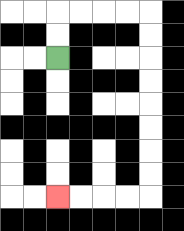{'start': '[2, 2]', 'end': '[2, 8]', 'path_directions': 'U,U,R,R,R,R,D,D,D,D,D,D,D,D,L,L,L,L', 'path_coordinates': '[[2, 2], [2, 1], [2, 0], [3, 0], [4, 0], [5, 0], [6, 0], [6, 1], [6, 2], [6, 3], [6, 4], [6, 5], [6, 6], [6, 7], [6, 8], [5, 8], [4, 8], [3, 8], [2, 8]]'}